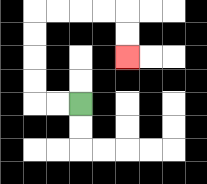{'start': '[3, 4]', 'end': '[5, 2]', 'path_directions': 'L,L,U,U,U,U,R,R,R,R,D,D', 'path_coordinates': '[[3, 4], [2, 4], [1, 4], [1, 3], [1, 2], [1, 1], [1, 0], [2, 0], [3, 0], [4, 0], [5, 0], [5, 1], [5, 2]]'}